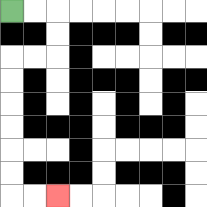{'start': '[0, 0]', 'end': '[2, 8]', 'path_directions': 'R,R,D,D,L,L,D,D,D,D,D,D,R,R', 'path_coordinates': '[[0, 0], [1, 0], [2, 0], [2, 1], [2, 2], [1, 2], [0, 2], [0, 3], [0, 4], [0, 5], [0, 6], [0, 7], [0, 8], [1, 8], [2, 8]]'}